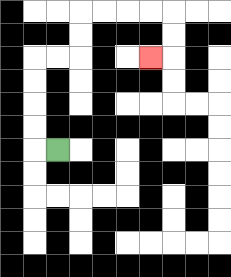{'start': '[2, 6]', 'end': '[6, 2]', 'path_directions': 'L,U,U,U,U,R,R,U,U,R,R,R,R,D,D,L', 'path_coordinates': '[[2, 6], [1, 6], [1, 5], [1, 4], [1, 3], [1, 2], [2, 2], [3, 2], [3, 1], [3, 0], [4, 0], [5, 0], [6, 0], [7, 0], [7, 1], [7, 2], [6, 2]]'}